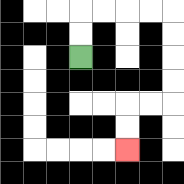{'start': '[3, 2]', 'end': '[5, 6]', 'path_directions': 'U,U,R,R,R,R,D,D,D,D,L,L,D,D', 'path_coordinates': '[[3, 2], [3, 1], [3, 0], [4, 0], [5, 0], [6, 0], [7, 0], [7, 1], [7, 2], [7, 3], [7, 4], [6, 4], [5, 4], [5, 5], [5, 6]]'}